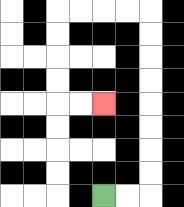{'start': '[4, 8]', 'end': '[4, 4]', 'path_directions': 'R,R,U,U,U,U,U,U,U,U,L,L,L,L,D,D,D,D,R,R', 'path_coordinates': '[[4, 8], [5, 8], [6, 8], [6, 7], [6, 6], [6, 5], [6, 4], [6, 3], [6, 2], [6, 1], [6, 0], [5, 0], [4, 0], [3, 0], [2, 0], [2, 1], [2, 2], [2, 3], [2, 4], [3, 4], [4, 4]]'}